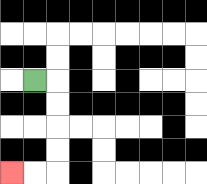{'start': '[1, 3]', 'end': '[0, 7]', 'path_directions': 'R,D,D,D,D,L,L', 'path_coordinates': '[[1, 3], [2, 3], [2, 4], [2, 5], [2, 6], [2, 7], [1, 7], [0, 7]]'}